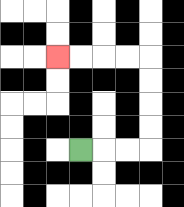{'start': '[3, 6]', 'end': '[2, 2]', 'path_directions': 'R,R,R,U,U,U,U,L,L,L,L', 'path_coordinates': '[[3, 6], [4, 6], [5, 6], [6, 6], [6, 5], [6, 4], [6, 3], [6, 2], [5, 2], [4, 2], [3, 2], [2, 2]]'}